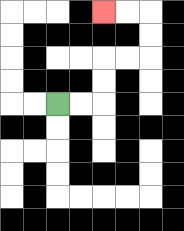{'start': '[2, 4]', 'end': '[4, 0]', 'path_directions': 'R,R,U,U,R,R,U,U,L,L', 'path_coordinates': '[[2, 4], [3, 4], [4, 4], [4, 3], [4, 2], [5, 2], [6, 2], [6, 1], [6, 0], [5, 0], [4, 0]]'}